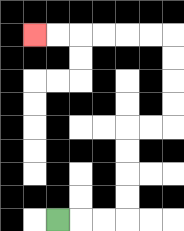{'start': '[2, 9]', 'end': '[1, 1]', 'path_directions': 'R,R,R,U,U,U,U,R,R,U,U,U,U,L,L,L,L,L,L', 'path_coordinates': '[[2, 9], [3, 9], [4, 9], [5, 9], [5, 8], [5, 7], [5, 6], [5, 5], [6, 5], [7, 5], [7, 4], [7, 3], [7, 2], [7, 1], [6, 1], [5, 1], [4, 1], [3, 1], [2, 1], [1, 1]]'}